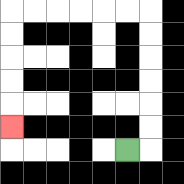{'start': '[5, 6]', 'end': '[0, 5]', 'path_directions': 'R,U,U,U,U,U,U,L,L,L,L,L,L,D,D,D,D,D', 'path_coordinates': '[[5, 6], [6, 6], [6, 5], [6, 4], [6, 3], [6, 2], [6, 1], [6, 0], [5, 0], [4, 0], [3, 0], [2, 0], [1, 0], [0, 0], [0, 1], [0, 2], [0, 3], [0, 4], [0, 5]]'}